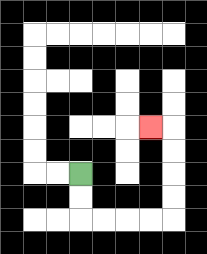{'start': '[3, 7]', 'end': '[6, 5]', 'path_directions': 'D,D,R,R,R,R,U,U,U,U,L', 'path_coordinates': '[[3, 7], [3, 8], [3, 9], [4, 9], [5, 9], [6, 9], [7, 9], [7, 8], [7, 7], [7, 6], [7, 5], [6, 5]]'}